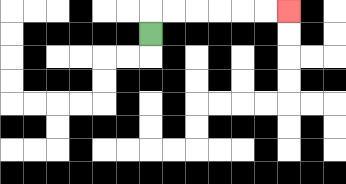{'start': '[6, 1]', 'end': '[12, 0]', 'path_directions': 'U,R,R,R,R,R,R', 'path_coordinates': '[[6, 1], [6, 0], [7, 0], [8, 0], [9, 0], [10, 0], [11, 0], [12, 0]]'}